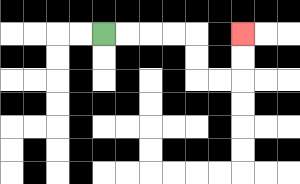{'start': '[4, 1]', 'end': '[10, 1]', 'path_directions': 'R,R,R,R,D,D,R,R,U,U', 'path_coordinates': '[[4, 1], [5, 1], [6, 1], [7, 1], [8, 1], [8, 2], [8, 3], [9, 3], [10, 3], [10, 2], [10, 1]]'}